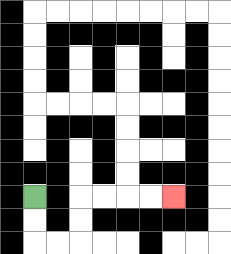{'start': '[1, 8]', 'end': '[7, 8]', 'path_directions': 'D,D,R,R,U,U,R,R,R,R', 'path_coordinates': '[[1, 8], [1, 9], [1, 10], [2, 10], [3, 10], [3, 9], [3, 8], [4, 8], [5, 8], [6, 8], [7, 8]]'}